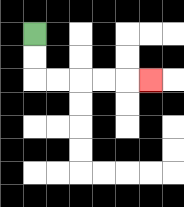{'start': '[1, 1]', 'end': '[6, 3]', 'path_directions': 'D,D,R,R,R,R,R', 'path_coordinates': '[[1, 1], [1, 2], [1, 3], [2, 3], [3, 3], [4, 3], [5, 3], [6, 3]]'}